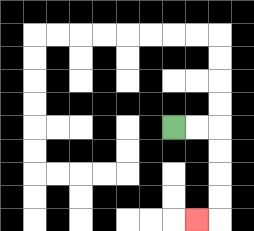{'start': '[7, 5]', 'end': '[8, 9]', 'path_directions': 'R,R,D,D,D,D,L', 'path_coordinates': '[[7, 5], [8, 5], [9, 5], [9, 6], [9, 7], [9, 8], [9, 9], [8, 9]]'}